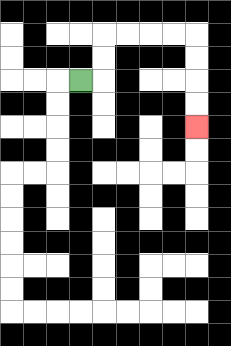{'start': '[3, 3]', 'end': '[8, 5]', 'path_directions': 'R,U,U,R,R,R,R,D,D,D,D', 'path_coordinates': '[[3, 3], [4, 3], [4, 2], [4, 1], [5, 1], [6, 1], [7, 1], [8, 1], [8, 2], [8, 3], [8, 4], [8, 5]]'}